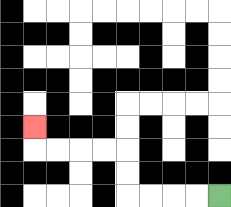{'start': '[9, 8]', 'end': '[1, 5]', 'path_directions': 'L,L,L,L,U,U,L,L,L,L,U', 'path_coordinates': '[[9, 8], [8, 8], [7, 8], [6, 8], [5, 8], [5, 7], [5, 6], [4, 6], [3, 6], [2, 6], [1, 6], [1, 5]]'}